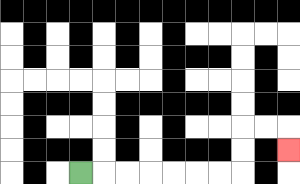{'start': '[3, 7]', 'end': '[12, 6]', 'path_directions': 'R,R,R,R,R,R,R,U,U,R,R,D', 'path_coordinates': '[[3, 7], [4, 7], [5, 7], [6, 7], [7, 7], [8, 7], [9, 7], [10, 7], [10, 6], [10, 5], [11, 5], [12, 5], [12, 6]]'}